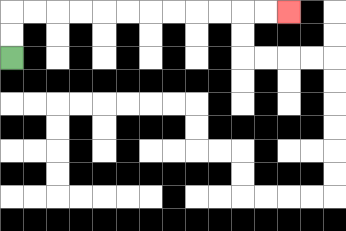{'start': '[0, 2]', 'end': '[12, 0]', 'path_directions': 'U,U,R,R,R,R,R,R,R,R,R,R,R,R', 'path_coordinates': '[[0, 2], [0, 1], [0, 0], [1, 0], [2, 0], [3, 0], [4, 0], [5, 0], [6, 0], [7, 0], [8, 0], [9, 0], [10, 0], [11, 0], [12, 0]]'}